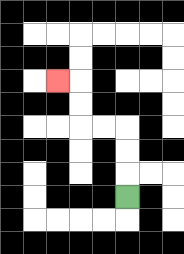{'start': '[5, 8]', 'end': '[2, 3]', 'path_directions': 'U,U,U,L,L,U,U,L', 'path_coordinates': '[[5, 8], [5, 7], [5, 6], [5, 5], [4, 5], [3, 5], [3, 4], [3, 3], [2, 3]]'}